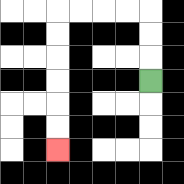{'start': '[6, 3]', 'end': '[2, 6]', 'path_directions': 'U,U,U,L,L,L,L,D,D,D,D,D,D', 'path_coordinates': '[[6, 3], [6, 2], [6, 1], [6, 0], [5, 0], [4, 0], [3, 0], [2, 0], [2, 1], [2, 2], [2, 3], [2, 4], [2, 5], [2, 6]]'}